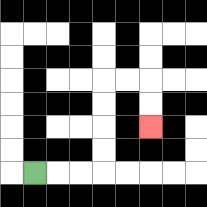{'start': '[1, 7]', 'end': '[6, 5]', 'path_directions': 'R,R,R,U,U,U,U,R,R,D,D', 'path_coordinates': '[[1, 7], [2, 7], [3, 7], [4, 7], [4, 6], [4, 5], [4, 4], [4, 3], [5, 3], [6, 3], [6, 4], [6, 5]]'}